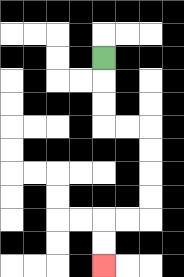{'start': '[4, 2]', 'end': '[4, 11]', 'path_directions': 'D,D,D,R,R,D,D,D,D,L,L,D,D', 'path_coordinates': '[[4, 2], [4, 3], [4, 4], [4, 5], [5, 5], [6, 5], [6, 6], [6, 7], [6, 8], [6, 9], [5, 9], [4, 9], [4, 10], [4, 11]]'}